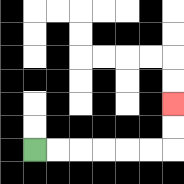{'start': '[1, 6]', 'end': '[7, 4]', 'path_directions': 'R,R,R,R,R,R,U,U', 'path_coordinates': '[[1, 6], [2, 6], [3, 6], [4, 6], [5, 6], [6, 6], [7, 6], [7, 5], [7, 4]]'}